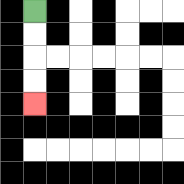{'start': '[1, 0]', 'end': '[1, 4]', 'path_directions': 'D,D,D,D', 'path_coordinates': '[[1, 0], [1, 1], [1, 2], [1, 3], [1, 4]]'}